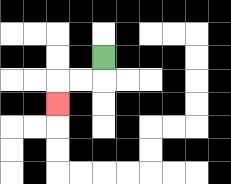{'start': '[4, 2]', 'end': '[2, 4]', 'path_directions': 'D,L,L,D', 'path_coordinates': '[[4, 2], [4, 3], [3, 3], [2, 3], [2, 4]]'}